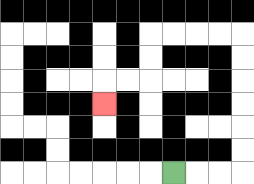{'start': '[7, 7]', 'end': '[4, 4]', 'path_directions': 'R,R,R,U,U,U,U,U,U,L,L,L,L,D,D,L,L,D', 'path_coordinates': '[[7, 7], [8, 7], [9, 7], [10, 7], [10, 6], [10, 5], [10, 4], [10, 3], [10, 2], [10, 1], [9, 1], [8, 1], [7, 1], [6, 1], [6, 2], [6, 3], [5, 3], [4, 3], [4, 4]]'}